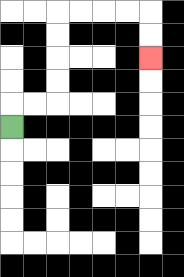{'start': '[0, 5]', 'end': '[6, 2]', 'path_directions': 'U,R,R,U,U,U,U,R,R,R,R,D,D', 'path_coordinates': '[[0, 5], [0, 4], [1, 4], [2, 4], [2, 3], [2, 2], [2, 1], [2, 0], [3, 0], [4, 0], [5, 0], [6, 0], [6, 1], [6, 2]]'}